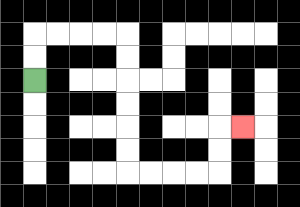{'start': '[1, 3]', 'end': '[10, 5]', 'path_directions': 'U,U,R,R,R,R,D,D,D,D,D,D,R,R,R,R,U,U,R', 'path_coordinates': '[[1, 3], [1, 2], [1, 1], [2, 1], [3, 1], [4, 1], [5, 1], [5, 2], [5, 3], [5, 4], [5, 5], [5, 6], [5, 7], [6, 7], [7, 7], [8, 7], [9, 7], [9, 6], [9, 5], [10, 5]]'}